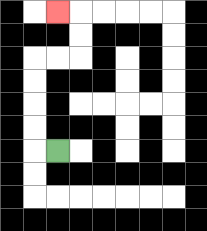{'start': '[2, 6]', 'end': '[2, 0]', 'path_directions': 'L,U,U,U,U,R,R,U,U,L', 'path_coordinates': '[[2, 6], [1, 6], [1, 5], [1, 4], [1, 3], [1, 2], [2, 2], [3, 2], [3, 1], [3, 0], [2, 0]]'}